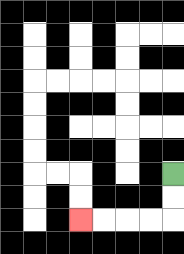{'start': '[7, 7]', 'end': '[3, 9]', 'path_directions': 'D,D,L,L,L,L', 'path_coordinates': '[[7, 7], [7, 8], [7, 9], [6, 9], [5, 9], [4, 9], [3, 9]]'}